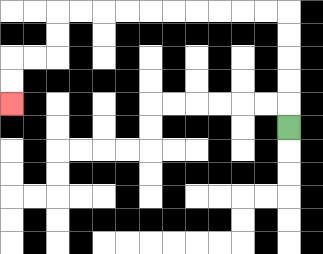{'start': '[12, 5]', 'end': '[0, 4]', 'path_directions': 'U,U,U,U,U,L,L,L,L,L,L,L,L,L,L,D,D,L,L,D,D', 'path_coordinates': '[[12, 5], [12, 4], [12, 3], [12, 2], [12, 1], [12, 0], [11, 0], [10, 0], [9, 0], [8, 0], [7, 0], [6, 0], [5, 0], [4, 0], [3, 0], [2, 0], [2, 1], [2, 2], [1, 2], [0, 2], [0, 3], [0, 4]]'}